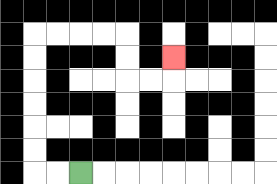{'start': '[3, 7]', 'end': '[7, 2]', 'path_directions': 'L,L,U,U,U,U,U,U,R,R,R,R,D,D,R,R,U', 'path_coordinates': '[[3, 7], [2, 7], [1, 7], [1, 6], [1, 5], [1, 4], [1, 3], [1, 2], [1, 1], [2, 1], [3, 1], [4, 1], [5, 1], [5, 2], [5, 3], [6, 3], [7, 3], [7, 2]]'}